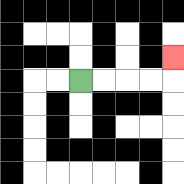{'start': '[3, 3]', 'end': '[7, 2]', 'path_directions': 'R,R,R,R,U', 'path_coordinates': '[[3, 3], [4, 3], [5, 3], [6, 3], [7, 3], [7, 2]]'}